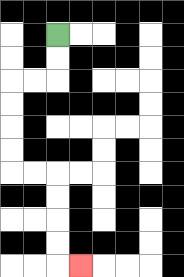{'start': '[2, 1]', 'end': '[3, 11]', 'path_directions': 'D,D,L,L,D,D,D,D,R,R,D,D,D,D,R', 'path_coordinates': '[[2, 1], [2, 2], [2, 3], [1, 3], [0, 3], [0, 4], [0, 5], [0, 6], [0, 7], [1, 7], [2, 7], [2, 8], [2, 9], [2, 10], [2, 11], [3, 11]]'}